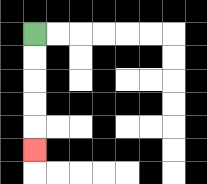{'start': '[1, 1]', 'end': '[1, 6]', 'path_directions': 'D,D,D,D,D', 'path_coordinates': '[[1, 1], [1, 2], [1, 3], [1, 4], [1, 5], [1, 6]]'}